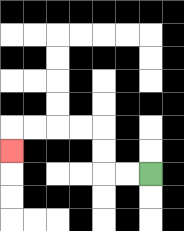{'start': '[6, 7]', 'end': '[0, 6]', 'path_directions': 'L,L,U,U,L,L,L,L,D', 'path_coordinates': '[[6, 7], [5, 7], [4, 7], [4, 6], [4, 5], [3, 5], [2, 5], [1, 5], [0, 5], [0, 6]]'}